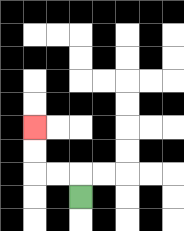{'start': '[3, 8]', 'end': '[1, 5]', 'path_directions': 'U,L,L,U,U', 'path_coordinates': '[[3, 8], [3, 7], [2, 7], [1, 7], [1, 6], [1, 5]]'}